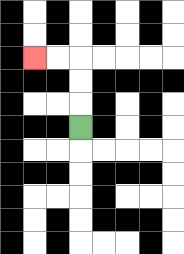{'start': '[3, 5]', 'end': '[1, 2]', 'path_directions': 'U,U,U,L,L', 'path_coordinates': '[[3, 5], [3, 4], [3, 3], [3, 2], [2, 2], [1, 2]]'}